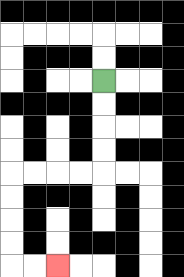{'start': '[4, 3]', 'end': '[2, 11]', 'path_directions': 'D,D,D,D,L,L,L,L,D,D,D,D,R,R', 'path_coordinates': '[[4, 3], [4, 4], [4, 5], [4, 6], [4, 7], [3, 7], [2, 7], [1, 7], [0, 7], [0, 8], [0, 9], [0, 10], [0, 11], [1, 11], [2, 11]]'}